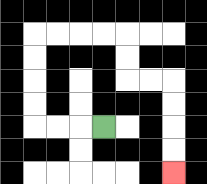{'start': '[4, 5]', 'end': '[7, 7]', 'path_directions': 'L,L,L,U,U,U,U,R,R,R,R,D,D,R,R,D,D,D,D', 'path_coordinates': '[[4, 5], [3, 5], [2, 5], [1, 5], [1, 4], [1, 3], [1, 2], [1, 1], [2, 1], [3, 1], [4, 1], [5, 1], [5, 2], [5, 3], [6, 3], [7, 3], [7, 4], [7, 5], [7, 6], [7, 7]]'}